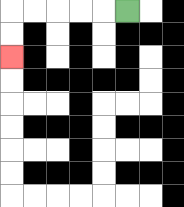{'start': '[5, 0]', 'end': '[0, 2]', 'path_directions': 'L,L,L,L,L,D,D', 'path_coordinates': '[[5, 0], [4, 0], [3, 0], [2, 0], [1, 0], [0, 0], [0, 1], [0, 2]]'}